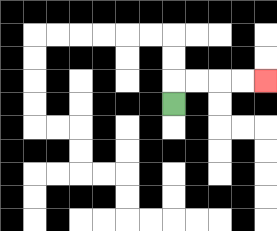{'start': '[7, 4]', 'end': '[11, 3]', 'path_directions': 'U,R,R,R,R', 'path_coordinates': '[[7, 4], [7, 3], [8, 3], [9, 3], [10, 3], [11, 3]]'}